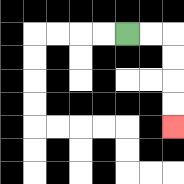{'start': '[5, 1]', 'end': '[7, 5]', 'path_directions': 'R,R,D,D,D,D', 'path_coordinates': '[[5, 1], [6, 1], [7, 1], [7, 2], [7, 3], [7, 4], [7, 5]]'}